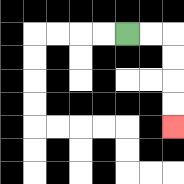{'start': '[5, 1]', 'end': '[7, 5]', 'path_directions': 'R,R,D,D,D,D', 'path_coordinates': '[[5, 1], [6, 1], [7, 1], [7, 2], [7, 3], [7, 4], [7, 5]]'}